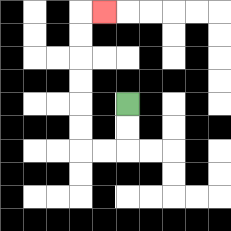{'start': '[5, 4]', 'end': '[4, 0]', 'path_directions': 'D,D,L,L,U,U,U,U,U,U,R', 'path_coordinates': '[[5, 4], [5, 5], [5, 6], [4, 6], [3, 6], [3, 5], [3, 4], [3, 3], [3, 2], [3, 1], [3, 0], [4, 0]]'}